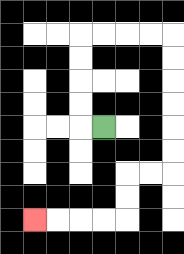{'start': '[4, 5]', 'end': '[1, 9]', 'path_directions': 'L,U,U,U,U,R,R,R,R,D,D,D,D,D,D,L,L,D,D,L,L,L,L', 'path_coordinates': '[[4, 5], [3, 5], [3, 4], [3, 3], [3, 2], [3, 1], [4, 1], [5, 1], [6, 1], [7, 1], [7, 2], [7, 3], [7, 4], [7, 5], [7, 6], [7, 7], [6, 7], [5, 7], [5, 8], [5, 9], [4, 9], [3, 9], [2, 9], [1, 9]]'}